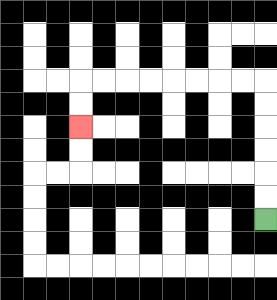{'start': '[11, 9]', 'end': '[3, 5]', 'path_directions': 'U,U,U,U,U,U,L,L,L,L,L,L,L,L,D,D', 'path_coordinates': '[[11, 9], [11, 8], [11, 7], [11, 6], [11, 5], [11, 4], [11, 3], [10, 3], [9, 3], [8, 3], [7, 3], [6, 3], [5, 3], [4, 3], [3, 3], [3, 4], [3, 5]]'}